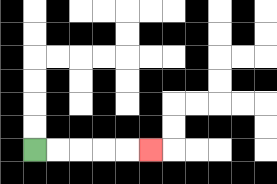{'start': '[1, 6]', 'end': '[6, 6]', 'path_directions': 'R,R,R,R,R', 'path_coordinates': '[[1, 6], [2, 6], [3, 6], [4, 6], [5, 6], [6, 6]]'}